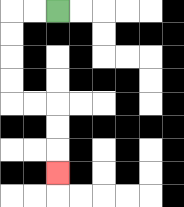{'start': '[2, 0]', 'end': '[2, 7]', 'path_directions': 'L,L,D,D,D,D,R,R,D,D,D', 'path_coordinates': '[[2, 0], [1, 0], [0, 0], [0, 1], [0, 2], [0, 3], [0, 4], [1, 4], [2, 4], [2, 5], [2, 6], [2, 7]]'}